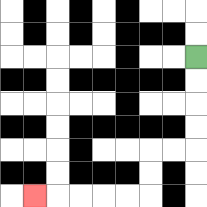{'start': '[8, 2]', 'end': '[1, 8]', 'path_directions': 'D,D,D,D,L,L,D,D,L,L,L,L,L', 'path_coordinates': '[[8, 2], [8, 3], [8, 4], [8, 5], [8, 6], [7, 6], [6, 6], [6, 7], [6, 8], [5, 8], [4, 8], [3, 8], [2, 8], [1, 8]]'}